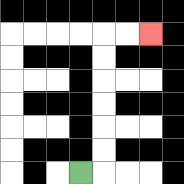{'start': '[3, 7]', 'end': '[6, 1]', 'path_directions': 'R,U,U,U,U,U,U,R,R', 'path_coordinates': '[[3, 7], [4, 7], [4, 6], [4, 5], [4, 4], [4, 3], [4, 2], [4, 1], [5, 1], [6, 1]]'}